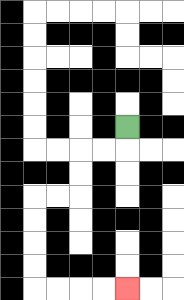{'start': '[5, 5]', 'end': '[5, 12]', 'path_directions': 'D,L,L,D,D,L,L,D,D,D,D,R,R,R,R', 'path_coordinates': '[[5, 5], [5, 6], [4, 6], [3, 6], [3, 7], [3, 8], [2, 8], [1, 8], [1, 9], [1, 10], [1, 11], [1, 12], [2, 12], [3, 12], [4, 12], [5, 12]]'}